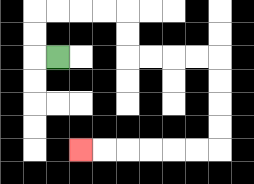{'start': '[2, 2]', 'end': '[3, 6]', 'path_directions': 'L,U,U,R,R,R,R,D,D,R,R,R,R,D,D,D,D,L,L,L,L,L,L', 'path_coordinates': '[[2, 2], [1, 2], [1, 1], [1, 0], [2, 0], [3, 0], [4, 0], [5, 0], [5, 1], [5, 2], [6, 2], [7, 2], [8, 2], [9, 2], [9, 3], [9, 4], [9, 5], [9, 6], [8, 6], [7, 6], [6, 6], [5, 6], [4, 6], [3, 6]]'}